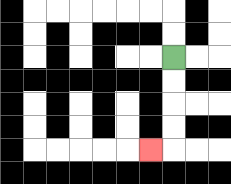{'start': '[7, 2]', 'end': '[6, 6]', 'path_directions': 'D,D,D,D,L', 'path_coordinates': '[[7, 2], [7, 3], [7, 4], [7, 5], [7, 6], [6, 6]]'}